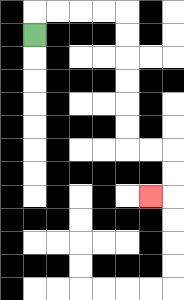{'start': '[1, 1]', 'end': '[6, 8]', 'path_directions': 'U,R,R,R,R,D,D,D,D,D,D,R,R,D,D,L', 'path_coordinates': '[[1, 1], [1, 0], [2, 0], [3, 0], [4, 0], [5, 0], [5, 1], [5, 2], [5, 3], [5, 4], [5, 5], [5, 6], [6, 6], [7, 6], [7, 7], [7, 8], [6, 8]]'}